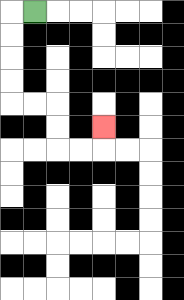{'start': '[1, 0]', 'end': '[4, 5]', 'path_directions': 'L,D,D,D,D,R,R,D,D,R,R,U', 'path_coordinates': '[[1, 0], [0, 0], [0, 1], [0, 2], [0, 3], [0, 4], [1, 4], [2, 4], [2, 5], [2, 6], [3, 6], [4, 6], [4, 5]]'}